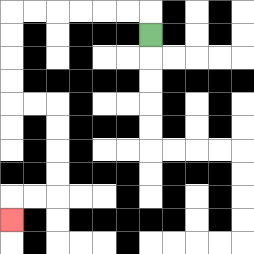{'start': '[6, 1]', 'end': '[0, 9]', 'path_directions': 'U,L,L,L,L,L,L,D,D,D,D,R,R,D,D,D,D,L,L,D', 'path_coordinates': '[[6, 1], [6, 0], [5, 0], [4, 0], [3, 0], [2, 0], [1, 0], [0, 0], [0, 1], [0, 2], [0, 3], [0, 4], [1, 4], [2, 4], [2, 5], [2, 6], [2, 7], [2, 8], [1, 8], [0, 8], [0, 9]]'}